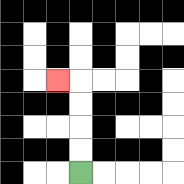{'start': '[3, 7]', 'end': '[2, 3]', 'path_directions': 'U,U,U,U,L', 'path_coordinates': '[[3, 7], [3, 6], [3, 5], [3, 4], [3, 3], [2, 3]]'}